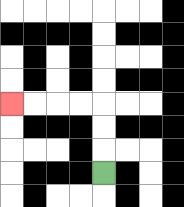{'start': '[4, 7]', 'end': '[0, 4]', 'path_directions': 'U,U,U,L,L,L,L', 'path_coordinates': '[[4, 7], [4, 6], [4, 5], [4, 4], [3, 4], [2, 4], [1, 4], [0, 4]]'}